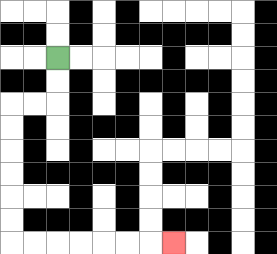{'start': '[2, 2]', 'end': '[7, 10]', 'path_directions': 'D,D,L,L,D,D,D,D,D,D,R,R,R,R,R,R,R', 'path_coordinates': '[[2, 2], [2, 3], [2, 4], [1, 4], [0, 4], [0, 5], [0, 6], [0, 7], [0, 8], [0, 9], [0, 10], [1, 10], [2, 10], [3, 10], [4, 10], [5, 10], [6, 10], [7, 10]]'}